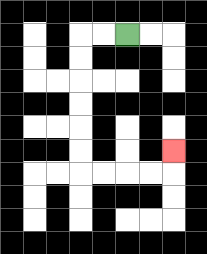{'start': '[5, 1]', 'end': '[7, 6]', 'path_directions': 'L,L,D,D,D,D,D,D,R,R,R,R,U', 'path_coordinates': '[[5, 1], [4, 1], [3, 1], [3, 2], [3, 3], [3, 4], [3, 5], [3, 6], [3, 7], [4, 7], [5, 7], [6, 7], [7, 7], [7, 6]]'}